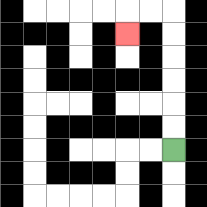{'start': '[7, 6]', 'end': '[5, 1]', 'path_directions': 'U,U,U,U,U,U,L,L,D', 'path_coordinates': '[[7, 6], [7, 5], [7, 4], [7, 3], [7, 2], [7, 1], [7, 0], [6, 0], [5, 0], [5, 1]]'}